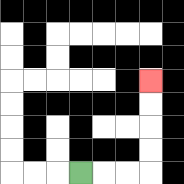{'start': '[3, 7]', 'end': '[6, 3]', 'path_directions': 'R,R,R,U,U,U,U', 'path_coordinates': '[[3, 7], [4, 7], [5, 7], [6, 7], [6, 6], [6, 5], [6, 4], [6, 3]]'}